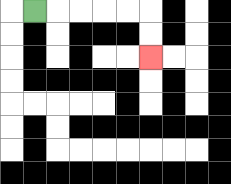{'start': '[1, 0]', 'end': '[6, 2]', 'path_directions': 'R,R,R,R,R,D,D', 'path_coordinates': '[[1, 0], [2, 0], [3, 0], [4, 0], [5, 0], [6, 0], [6, 1], [6, 2]]'}